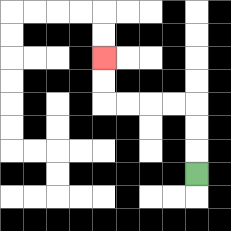{'start': '[8, 7]', 'end': '[4, 2]', 'path_directions': 'U,U,U,L,L,L,L,U,U', 'path_coordinates': '[[8, 7], [8, 6], [8, 5], [8, 4], [7, 4], [6, 4], [5, 4], [4, 4], [4, 3], [4, 2]]'}